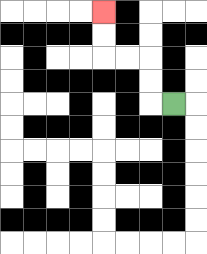{'start': '[7, 4]', 'end': '[4, 0]', 'path_directions': 'L,U,U,L,L,U,U', 'path_coordinates': '[[7, 4], [6, 4], [6, 3], [6, 2], [5, 2], [4, 2], [4, 1], [4, 0]]'}